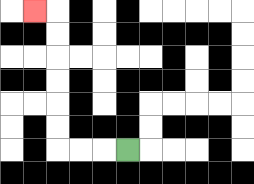{'start': '[5, 6]', 'end': '[1, 0]', 'path_directions': 'L,L,L,U,U,U,U,U,U,L', 'path_coordinates': '[[5, 6], [4, 6], [3, 6], [2, 6], [2, 5], [2, 4], [2, 3], [2, 2], [2, 1], [2, 0], [1, 0]]'}